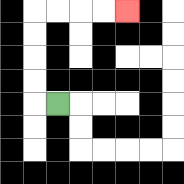{'start': '[2, 4]', 'end': '[5, 0]', 'path_directions': 'L,U,U,U,U,R,R,R,R', 'path_coordinates': '[[2, 4], [1, 4], [1, 3], [1, 2], [1, 1], [1, 0], [2, 0], [3, 0], [4, 0], [5, 0]]'}